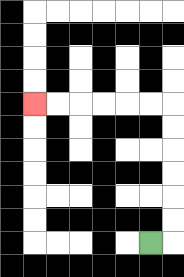{'start': '[6, 10]', 'end': '[1, 4]', 'path_directions': 'R,U,U,U,U,U,U,L,L,L,L,L,L', 'path_coordinates': '[[6, 10], [7, 10], [7, 9], [7, 8], [7, 7], [7, 6], [7, 5], [7, 4], [6, 4], [5, 4], [4, 4], [3, 4], [2, 4], [1, 4]]'}